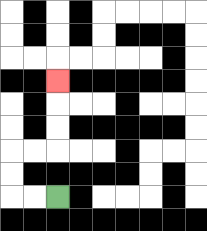{'start': '[2, 8]', 'end': '[2, 3]', 'path_directions': 'L,L,U,U,R,R,U,U,U', 'path_coordinates': '[[2, 8], [1, 8], [0, 8], [0, 7], [0, 6], [1, 6], [2, 6], [2, 5], [2, 4], [2, 3]]'}